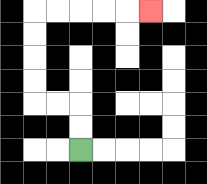{'start': '[3, 6]', 'end': '[6, 0]', 'path_directions': 'U,U,L,L,U,U,U,U,R,R,R,R,R', 'path_coordinates': '[[3, 6], [3, 5], [3, 4], [2, 4], [1, 4], [1, 3], [1, 2], [1, 1], [1, 0], [2, 0], [3, 0], [4, 0], [5, 0], [6, 0]]'}